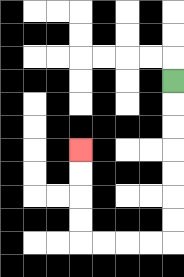{'start': '[7, 3]', 'end': '[3, 6]', 'path_directions': 'D,D,D,D,D,D,D,L,L,L,L,U,U,U,U', 'path_coordinates': '[[7, 3], [7, 4], [7, 5], [7, 6], [7, 7], [7, 8], [7, 9], [7, 10], [6, 10], [5, 10], [4, 10], [3, 10], [3, 9], [3, 8], [3, 7], [3, 6]]'}